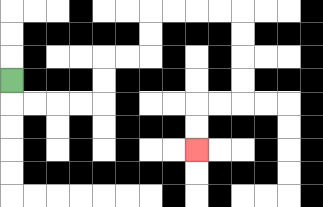{'start': '[0, 3]', 'end': '[8, 6]', 'path_directions': 'D,R,R,R,R,U,U,R,R,U,U,R,R,R,R,D,D,D,D,L,L,D,D', 'path_coordinates': '[[0, 3], [0, 4], [1, 4], [2, 4], [3, 4], [4, 4], [4, 3], [4, 2], [5, 2], [6, 2], [6, 1], [6, 0], [7, 0], [8, 0], [9, 0], [10, 0], [10, 1], [10, 2], [10, 3], [10, 4], [9, 4], [8, 4], [8, 5], [8, 6]]'}